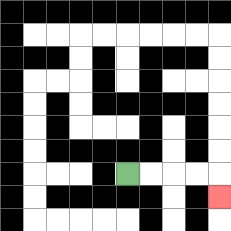{'start': '[5, 7]', 'end': '[9, 8]', 'path_directions': 'R,R,R,R,D', 'path_coordinates': '[[5, 7], [6, 7], [7, 7], [8, 7], [9, 7], [9, 8]]'}